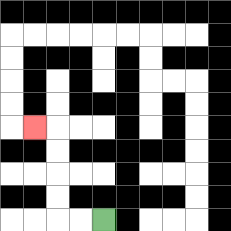{'start': '[4, 9]', 'end': '[1, 5]', 'path_directions': 'L,L,U,U,U,U,L', 'path_coordinates': '[[4, 9], [3, 9], [2, 9], [2, 8], [2, 7], [2, 6], [2, 5], [1, 5]]'}